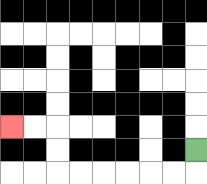{'start': '[8, 6]', 'end': '[0, 5]', 'path_directions': 'D,L,L,L,L,L,L,U,U,L,L', 'path_coordinates': '[[8, 6], [8, 7], [7, 7], [6, 7], [5, 7], [4, 7], [3, 7], [2, 7], [2, 6], [2, 5], [1, 5], [0, 5]]'}